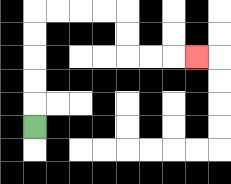{'start': '[1, 5]', 'end': '[8, 2]', 'path_directions': 'U,U,U,U,U,R,R,R,R,D,D,R,R,R', 'path_coordinates': '[[1, 5], [1, 4], [1, 3], [1, 2], [1, 1], [1, 0], [2, 0], [3, 0], [4, 0], [5, 0], [5, 1], [5, 2], [6, 2], [7, 2], [8, 2]]'}